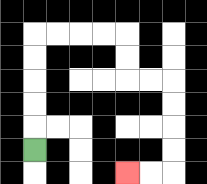{'start': '[1, 6]', 'end': '[5, 7]', 'path_directions': 'U,U,U,U,U,R,R,R,R,D,D,R,R,D,D,D,D,L,L', 'path_coordinates': '[[1, 6], [1, 5], [1, 4], [1, 3], [1, 2], [1, 1], [2, 1], [3, 1], [4, 1], [5, 1], [5, 2], [5, 3], [6, 3], [7, 3], [7, 4], [7, 5], [7, 6], [7, 7], [6, 7], [5, 7]]'}